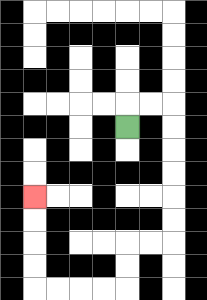{'start': '[5, 5]', 'end': '[1, 8]', 'path_directions': 'U,R,R,D,D,D,D,D,D,L,L,D,D,L,L,L,L,U,U,U,U', 'path_coordinates': '[[5, 5], [5, 4], [6, 4], [7, 4], [7, 5], [7, 6], [7, 7], [7, 8], [7, 9], [7, 10], [6, 10], [5, 10], [5, 11], [5, 12], [4, 12], [3, 12], [2, 12], [1, 12], [1, 11], [1, 10], [1, 9], [1, 8]]'}